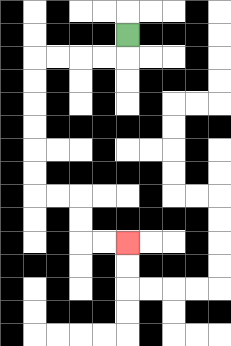{'start': '[5, 1]', 'end': '[5, 10]', 'path_directions': 'D,L,L,L,L,D,D,D,D,D,D,R,R,D,D,R,R', 'path_coordinates': '[[5, 1], [5, 2], [4, 2], [3, 2], [2, 2], [1, 2], [1, 3], [1, 4], [1, 5], [1, 6], [1, 7], [1, 8], [2, 8], [3, 8], [3, 9], [3, 10], [4, 10], [5, 10]]'}